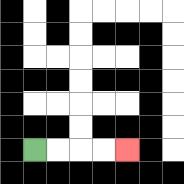{'start': '[1, 6]', 'end': '[5, 6]', 'path_directions': 'R,R,R,R', 'path_coordinates': '[[1, 6], [2, 6], [3, 6], [4, 6], [5, 6]]'}